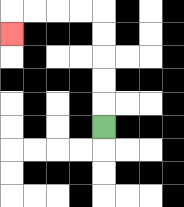{'start': '[4, 5]', 'end': '[0, 1]', 'path_directions': 'U,U,U,U,U,L,L,L,L,D', 'path_coordinates': '[[4, 5], [4, 4], [4, 3], [4, 2], [4, 1], [4, 0], [3, 0], [2, 0], [1, 0], [0, 0], [0, 1]]'}